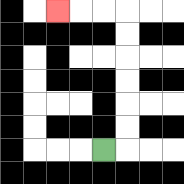{'start': '[4, 6]', 'end': '[2, 0]', 'path_directions': 'R,U,U,U,U,U,U,L,L,L', 'path_coordinates': '[[4, 6], [5, 6], [5, 5], [5, 4], [5, 3], [5, 2], [5, 1], [5, 0], [4, 0], [3, 0], [2, 0]]'}